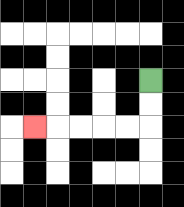{'start': '[6, 3]', 'end': '[1, 5]', 'path_directions': 'D,D,L,L,L,L,L', 'path_coordinates': '[[6, 3], [6, 4], [6, 5], [5, 5], [4, 5], [3, 5], [2, 5], [1, 5]]'}